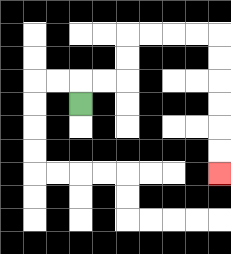{'start': '[3, 4]', 'end': '[9, 7]', 'path_directions': 'U,R,R,U,U,R,R,R,R,D,D,D,D,D,D', 'path_coordinates': '[[3, 4], [3, 3], [4, 3], [5, 3], [5, 2], [5, 1], [6, 1], [7, 1], [8, 1], [9, 1], [9, 2], [9, 3], [9, 4], [9, 5], [9, 6], [9, 7]]'}